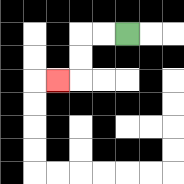{'start': '[5, 1]', 'end': '[2, 3]', 'path_directions': 'L,L,D,D,L', 'path_coordinates': '[[5, 1], [4, 1], [3, 1], [3, 2], [3, 3], [2, 3]]'}